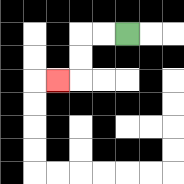{'start': '[5, 1]', 'end': '[2, 3]', 'path_directions': 'L,L,D,D,L', 'path_coordinates': '[[5, 1], [4, 1], [3, 1], [3, 2], [3, 3], [2, 3]]'}